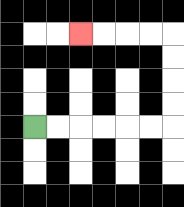{'start': '[1, 5]', 'end': '[3, 1]', 'path_directions': 'R,R,R,R,R,R,U,U,U,U,L,L,L,L', 'path_coordinates': '[[1, 5], [2, 5], [3, 5], [4, 5], [5, 5], [6, 5], [7, 5], [7, 4], [7, 3], [7, 2], [7, 1], [6, 1], [5, 1], [4, 1], [3, 1]]'}